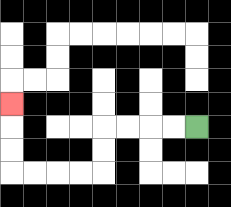{'start': '[8, 5]', 'end': '[0, 4]', 'path_directions': 'L,L,L,L,D,D,L,L,L,L,U,U,U', 'path_coordinates': '[[8, 5], [7, 5], [6, 5], [5, 5], [4, 5], [4, 6], [4, 7], [3, 7], [2, 7], [1, 7], [0, 7], [0, 6], [0, 5], [0, 4]]'}